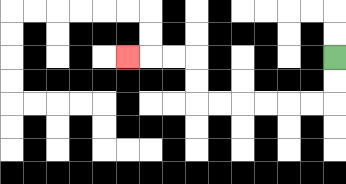{'start': '[14, 2]', 'end': '[5, 2]', 'path_directions': 'D,D,L,L,L,L,L,L,U,U,L,L,L', 'path_coordinates': '[[14, 2], [14, 3], [14, 4], [13, 4], [12, 4], [11, 4], [10, 4], [9, 4], [8, 4], [8, 3], [8, 2], [7, 2], [6, 2], [5, 2]]'}